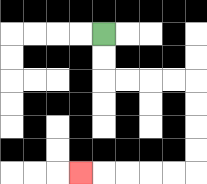{'start': '[4, 1]', 'end': '[3, 7]', 'path_directions': 'D,D,R,R,R,R,D,D,D,D,L,L,L,L,L', 'path_coordinates': '[[4, 1], [4, 2], [4, 3], [5, 3], [6, 3], [7, 3], [8, 3], [8, 4], [8, 5], [8, 6], [8, 7], [7, 7], [6, 7], [5, 7], [4, 7], [3, 7]]'}